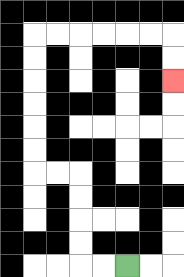{'start': '[5, 11]', 'end': '[7, 3]', 'path_directions': 'L,L,U,U,U,U,L,L,U,U,U,U,U,U,R,R,R,R,R,R,D,D', 'path_coordinates': '[[5, 11], [4, 11], [3, 11], [3, 10], [3, 9], [3, 8], [3, 7], [2, 7], [1, 7], [1, 6], [1, 5], [1, 4], [1, 3], [1, 2], [1, 1], [2, 1], [3, 1], [4, 1], [5, 1], [6, 1], [7, 1], [7, 2], [7, 3]]'}